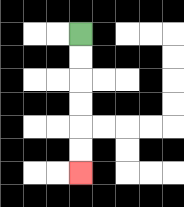{'start': '[3, 1]', 'end': '[3, 7]', 'path_directions': 'D,D,D,D,D,D', 'path_coordinates': '[[3, 1], [3, 2], [3, 3], [3, 4], [3, 5], [3, 6], [3, 7]]'}